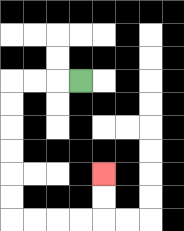{'start': '[3, 3]', 'end': '[4, 7]', 'path_directions': 'L,L,L,D,D,D,D,D,D,R,R,R,R,U,U', 'path_coordinates': '[[3, 3], [2, 3], [1, 3], [0, 3], [0, 4], [0, 5], [0, 6], [0, 7], [0, 8], [0, 9], [1, 9], [2, 9], [3, 9], [4, 9], [4, 8], [4, 7]]'}